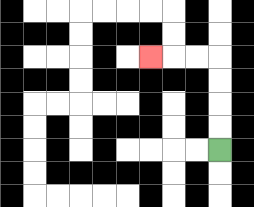{'start': '[9, 6]', 'end': '[6, 2]', 'path_directions': 'U,U,U,U,L,L,L', 'path_coordinates': '[[9, 6], [9, 5], [9, 4], [9, 3], [9, 2], [8, 2], [7, 2], [6, 2]]'}